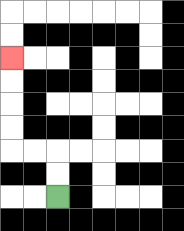{'start': '[2, 8]', 'end': '[0, 2]', 'path_directions': 'U,U,L,L,U,U,U,U', 'path_coordinates': '[[2, 8], [2, 7], [2, 6], [1, 6], [0, 6], [0, 5], [0, 4], [0, 3], [0, 2]]'}